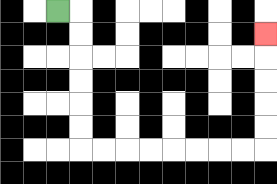{'start': '[2, 0]', 'end': '[11, 1]', 'path_directions': 'R,D,D,D,D,D,D,R,R,R,R,R,R,R,R,U,U,U,U,U', 'path_coordinates': '[[2, 0], [3, 0], [3, 1], [3, 2], [3, 3], [3, 4], [3, 5], [3, 6], [4, 6], [5, 6], [6, 6], [7, 6], [8, 6], [9, 6], [10, 6], [11, 6], [11, 5], [11, 4], [11, 3], [11, 2], [11, 1]]'}